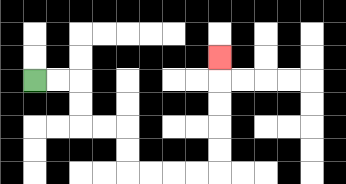{'start': '[1, 3]', 'end': '[9, 2]', 'path_directions': 'R,R,D,D,R,R,D,D,R,R,R,R,U,U,U,U,U', 'path_coordinates': '[[1, 3], [2, 3], [3, 3], [3, 4], [3, 5], [4, 5], [5, 5], [5, 6], [5, 7], [6, 7], [7, 7], [8, 7], [9, 7], [9, 6], [9, 5], [9, 4], [9, 3], [9, 2]]'}